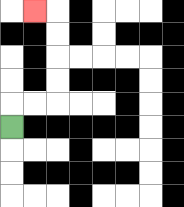{'start': '[0, 5]', 'end': '[1, 0]', 'path_directions': 'U,R,R,U,U,U,U,L', 'path_coordinates': '[[0, 5], [0, 4], [1, 4], [2, 4], [2, 3], [2, 2], [2, 1], [2, 0], [1, 0]]'}